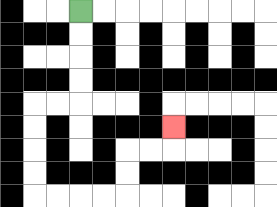{'start': '[3, 0]', 'end': '[7, 5]', 'path_directions': 'D,D,D,D,L,L,D,D,D,D,R,R,R,R,U,U,R,R,U', 'path_coordinates': '[[3, 0], [3, 1], [3, 2], [3, 3], [3, 4], [2, 4], [1, 4], [1, 5], [1, 6], [1, 7], [1, 8], [2, 8], [3, 8], [4, 8], [5, 8], [5, 7], [5, 6], [6, 6], [7, 6], [7, 5]]'}